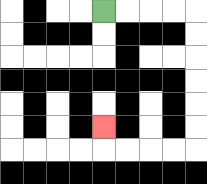{'start': '[4, 0]', 'end': '[4, 5]', 'path_directions': 'R,R,R,R,D,D,D,D,D,D,L,L,L,L,U', 'path_coordinates': '[[4, 0], [5, 0], [6, 0], [7, 0], [8, 0], [8, 1], [8, 2], [8, 3], [8, 4], [8, 5], [8, 6], [7, 6], [6, 6], [5, 6], [4, 6], [4, 5]]'}